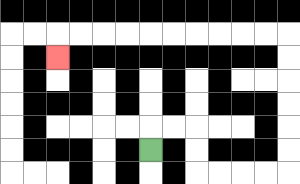{'start': '[6, 6]', 'end': '[2, 2]', 'path_directions': 'U,R,R,D,D,R,R,R,R,U,U,U,U,U,U,L,L,L,L,L,L,L,L,L,L,D', 'path_coordinates': '[[6, 6], [6, 5], [7, 5], [8, 5], [8, 6], [8, 7], [9, 7], [10, 7], [11, 7], [12, 7], [12, 6], [12, 5], [12, 4], [12, 3], [12, 2], [12, 1], [11, 1], [10, 1], [9, 1], [8, 1], [7, 1], [6, 1], [5, 1], [4, 1], [3, 1], [2, 1], [2, 2]]'}